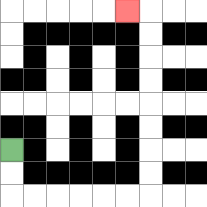{'start': '[0, 6]', 'end': '[5, 0]', 'path_directions': 'D,D,R,R,R,R,R,R,U,U,U,U,U,U,U,U,L', 'path_coordinates': '[[0, 6], [0, 7], [0, 8], [1, 8], [2, 8], [3, 8], [4, 8], [5, 8], [6, 8], [6, 7], [6, 6], [6, 5], [6, 4], [6, 3], [6, 2], [6, 1], [6, 0], [5, 0]]'}